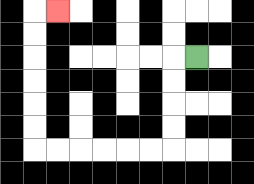{'start': '[8, 2]', 'end': '[2, 0]', 'path_directions': 'L,D,D,D,D,L,L,L,L,L,L,U,U,U,U,U,U,R', 'path_coordinates': '[[8, 2], [7, 2], [7, 3], [7, 4], [7, 5], [7, 6], [6, 6], [5, 6], [4, 6], [3, 6], [2, 6], [1, 6], [1, 5], [1, 4], [1, 3], [1, 2], [1, 1], [1, 0], [2, 0]]'}